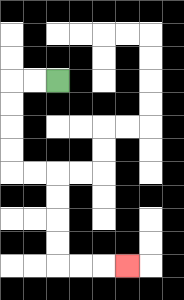{'start': '[2, 3]', 'end': '[5, 11]', 'path_directions': 'L,L,D,D,D,D,R,R,D,D,D,D,R,R,R', 'path_coordinates': '[[2, 3], [1, 3], [0, 3], [0, 4], [0, 5], [0, 6], [0, 7], [1, 7], [2, 7], [2, 8], [2, 9], [2, 10], [2, 11], [3, 11], [4, 11], [5, 11]]'}